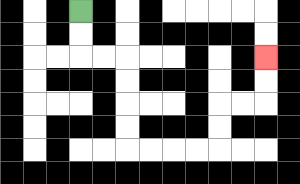{'start': '[3, 0]', 'end': '[11, 2]', 'path_directions': 'D,D,R,R,D,D,D,D,R,R,R,R,U,U,R,R,U,U', 'path_coordinates': '[[3, 0], [3, 1], [3, 2], [4, 2], [5, 2], [5, 3], [5, 4], [5, 5], [5, 6], [6, 6], [7, 6], [8, 6], [9, 6], [9, 5], [9, 4], [10, 4], [11, 4], [11, 3], [11, 2]]'}